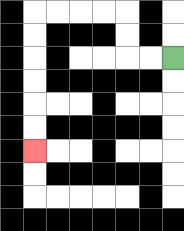{'start': '[7, 2]', 'end': '[1, 6]', 'path_directions': 'L,L,U,U,L,L,L,L,D,D,D,D,D,D', 'path_coordinates': '[[7, 2], [6, 2], [5, 2], [5, 1], [5, 0], [4, 0], [3, 0], [2, 0], [1, 0], [1, 1], [1, 2], [1, 3], [1, 4], [1, 5], [1, 6]]'}